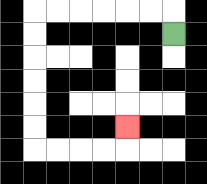{'start': '[7, 1]', 'end': '[5, 5]', 'path_directions': 'U,L,L,L,L,L,L,D,D,D,D,D,D,R,R,R,R,U', 'path_coordinates': '[[7, 1], [7, 0], [6, 0], [5, 0], [4, 0], [3, 0], [2, 0], [1, 0], [1, 1], [1, 2], [1, 3], [1, 4], [1, 5], [1, 6], [2, 6], [3, 6], [4, 6], [5, 6], [5, 5]]'}